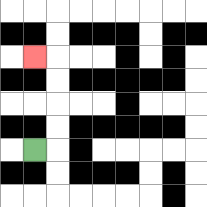{'start': '[1, 6]', 'end': '[1, 2]', 'path_directions': 'R,U,U,U,U,L', 'path_coordinates': '[[1, 6], [2, 6], [2, 5], [2, 4], [2, 3], [2, 2], [1, 2]]'}